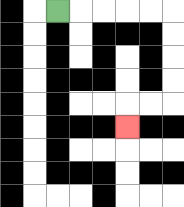{'start': '[2, 0]', 'end': '[5, 5]', 'path_directions': 'R,R,R,R,R,D,D,D,D,L,L,D', 'path_coordinates': '[[2, 0], [3, 0], [4, 0], [5, 0], [6, 0], [7, 0], [7, 1], [7, 2], [7, 3], [7, 4], [6, 4], [5, 4], [5, 5]]'}